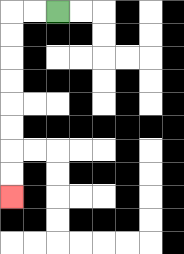{'start': '[2, 0]', 'end': '[0, 8]', 'path_directions': 'L,L,D,D,D,D,D,D,D,D', 'path_coordinates': '[[2, 0], [1, 0], [0, 0], [0, 1], [0, 2], [0, 3], [0, 4], [0, 5], [0, 6], [0, 7], [0, 8]]'}